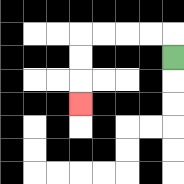{'start': '[7, 2]', 'end': '[3, 4]', 'path_directions': 'U,L,L,L,L,D,D,D', 'path_coordinates': '[[7, 2], [7, 1], [6, 1], [5, 1], [4, 1], [3, 1], [3, 2], [3, 3], [3, 4]]'}